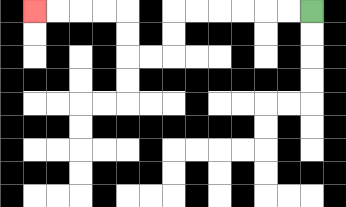{'start': '[13, 0]', 'end': '[1, 0]', 'path_directions': 'L,L,L,L,L,L,D,D,L,L,U,U,L,L,L,L', 'path_coordinates': '[[13, 0], [12, 0], [11, 0], [10, 0], [9, 0], [8, 0], [7, 0], [7, 1], [7, 2], [6, 2], [5, 2], [5, 1], [5, 0], [4, 0], [3, 0], [2, 0], [1, 0]]'}